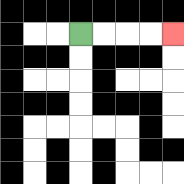{'start': '[3, 1]', 'end': '[7, 1]', 'path_directions': 'R,R,R,R', 'path_coordinates': '[[3, 1], [4, 1], [5, 1], [6, 1], [7, 1]]'}